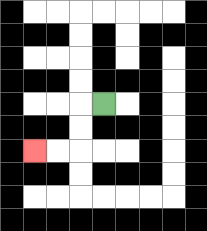{'start': '[4, 4]', 'end': '[1, 6]', 'path_directions': 'L,D,D,L,L', 'path_coordinates': '[[4, 4], [3, 4], [3, 5], [3, 6], [2, 6], [1, 6]]'}